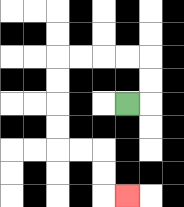{'start': '[5, 4]', 'end': '[5, 8]', 'path_directions': 'R,U,U,L,L,L,L,D,D,D,D,R,R,D,D,R', 'path_coordinates': '[[5, 4], [6, 4], [6, 3], [6, 2], [5, 2], [4, 2], [3, 2], [2, 2], [2, 3], [2, 4], [2, 5], [2, 6], [3, 6], [4, 6], [4, 7], [4, 8], [5, 8]]'}